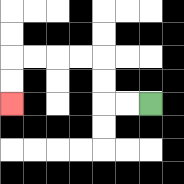{'start': '[6, 4]', 'end': '[0, 4]', 'path_directions': 'L,L,U,U,L,L,L,L,D,D', 'path_coordinates': '[[6, 4], [5, 4], [4, 4], [4, 3], [4, 2], [3, 2], [2, 2], [1, 2], [0, 2], [0, 3], [0, 4]]'}